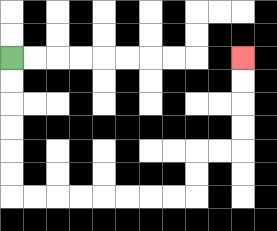{'start': '[0, 2]', 'end': '[10, 2]', 'path_directions': 'D,D,D,D,D,D,R,R,R,R,R,R,R,R,U,U,R,R,U,U,U,U', 'path_coordinates': '[[0, 2], [0, 3], [0, 4], [0, 5], [0, 6], [0, 7], [0, 8], [1, 8], [2, 8], [3, 8], [4, 8], [5, 8], [6, 8], [7, 8], [8, 8], [8, 7], [8, 6], [9, 6], [10, 6], [10, 5], [10, 4], [10, 3], [10, 2]]'}